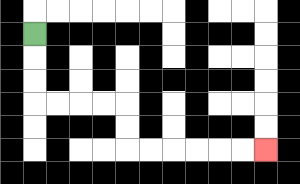{'start': '[1, 1]', 'end': '[11, 6]', 'path_directions': 'D,D,D,R,R,R,R,D,D,R,R,R,R,R,R', 'path_coordinates': '[[1, 1], [1, 2], [1, 3], [1, 4], [2, 4], [3, 4], [4, 4], [5, 4], [5, 5], [5, 6], [6, 6], [7, 6], [8, 6], [9, 6], [10, 6], [11, 6]]'}